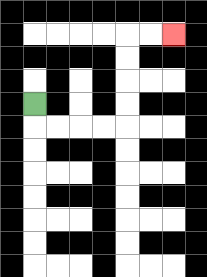{'start': '[1, 4]', 'end': '[7, 1]', 'path_directions': 'D,R,R,R,R,U,U,U,U,R,R', 'path_coordinates': '[[1, 4], [1, 5], [2, 5], [3, 5], [4, 5], [5, 5], [5, 4], [5, 3], [5, 2], [5, 1], [6, 1], [7, 1]]'}